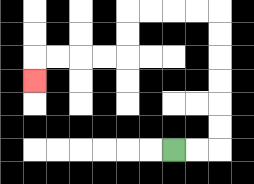{'start': '[7, 6]', 'end': '[1, 3]', 'path_directions': 'R,R,U,U,U,U,U,U,L,L,L,L,D,D,L,L,L,L,D', 'path_coordinates': '[[7, 6], [8, 6], [9, 6], [9, 5], [9, 4], [9, 3], [9, 2], [9, 1], [9, 0], [8, 0], [7, 0], [6, 0], [5, 0], [5, 1], [5, 2], [4, 2], [3, 2], [2, 2], [1, 2], [1, 3]]'}